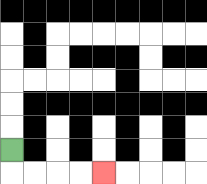{'start': '[0, 6]', 'end': '[4, 7]', 'path_directions': 'D,R,R,R,R', 'path_coordinates': '[[0, 6], [0, 7], [1, 7], [2, 7], [3, 7], [4, 7]]'}